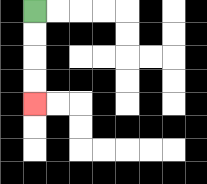{'start': '[1, 0]', 'end': '[1, 4]', 'path_directions': 'D,D,D,D', 'path_coordinates': '[[1, 0], [1, 1], [1, 2], [1, 3], [1, 4]]'}